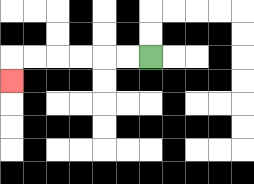{'start': '[6, 2]', 'end': '[0, 3]', 'path_directions': 'L,L,L,L,L,L,D', 'path_coordinates': '[[6, 2], [5, 2], [4, 2], [3, 2], [2, 2], [1, 2], [0, 2], [0, 3]]'}